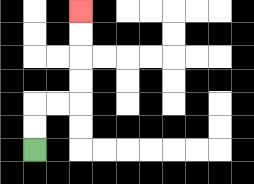{'start': '[1, 6]', 'end': '[3, 0]', 'path_directions': 'U,U,R,R,U,U,U,U', 'path_coordinates': '[[1, 6], [1, 5], [1, 4], [2, 4], [3, 4], [3, 3], [3, 2], [3, 1], [3, 0]]'}